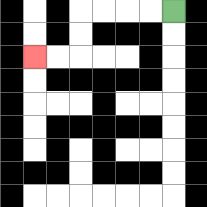{'start': '[7, 0]', 'end': '[1, 2]', 'path_directions': 'L,L,L,L,D,D,L,L', 'path_coordinates': '[[7, 0], [6, 0], [5, 0], [4, 0], [3, 0], [3, 1], [3, 2], [2, 2], [1, 2]]'}